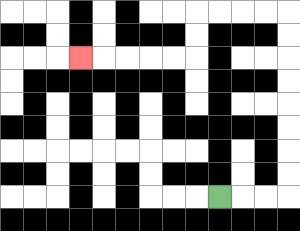{'start': '[9, 8]', 'end': '[3, 2]', 'path_directions': 'R,R,R,U,U,U,U,U,U,U,U,L,L,L,L,D,D,L,L,L,L,L', 'path_coordinates': '[[9, 8], [10, 8], [11, 8], [12, 8], [12, 7], [12, 6], [12, 5], [12, 4], [12, 3], [12, 2], [12, 1], [12, 0], [11, 0], [10, 0], [9, 0], [8, 0], [8, 1], [8, 2], [7, 2], [6, 2], [5, 2], [4, 2], [3, 2]]'}